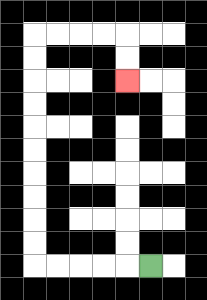{'start': '[6, 11]', 'end': '[5, 3]', 'path_directions': 'L,L,L,L,L,U,U,U,U,U,U,U,U,U,U,R,R,R,R,D,D', 'path_coordinates': '[[6, 11], [5, 11], [4, 11], [3, 11], [2, 11], [1, 11], [1, 10], [1, 9], [1, 8], [1, 7], [1, 6], [1, 5], [1, 4], [1, 3], [1, 2], [1, 1], [2, 1], [3, 1], [4, 1], [5, 1], [5, 2], [5, 3]]'}